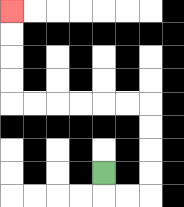{'start': '[4, 7]', 'end': '[0, 0]', 'path_directions': 'D,R,R,U,U,U,U,L,L,L,L,L,L,U,U,U,U', 'path_coordinates': '[[4, 7], [4, 8], [5, 8], [6, 8], [6, 7], [6, 6], [6, 5], [6, 4], [5, 4], [4, 4], [3, 4], [2, 4], [1, 4], [0, 4], [0, 3], [0, 2], [0, 1], [0, 0]]'}